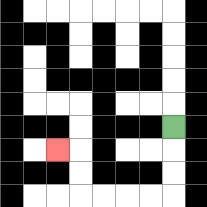{'start': '[7, 5]', 'end': '[2, 6]', 'path_directions': 'D,D,D,L,L,L,L,U,U,L', 'path_coordinates': '[[7, 5], [7, 6], [7, 7], [7, 8], [6, 8], [5, 8], [4, 8], [3, 8], [3, 7], [3, 6], [2, 6]]'}